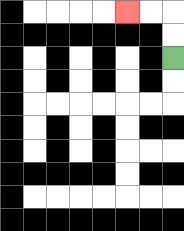{'start': '[7, 2]', 'end': '[5, 0]', 'path_directions': 'U,U,L,L', 'path_coordinates': '[[7, 2], [7, 1], [7, 0], [6, 0], [5, 0]]'}